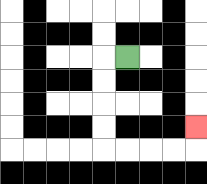{'start': '[5, 2]', 'end': '[8, 5]', 'path_directions': 'L,D,D,D,D,R,R,R,R,U', 'path_coordinates': '[[5, 2], [4, 2], [4, 3], [4, 4], [4, 5], [4, 6], [5, 6], [6, 6], [7, 6], [8, 6], [8, 5]]'}